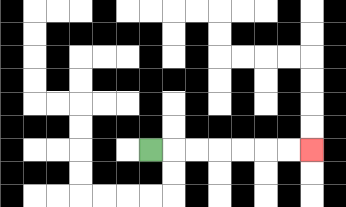{'start': '[6, 6]', 'end': '[13, 6]', 'path_directions': 'R,R,R,R,R,R,R', 'path_coordinates': '[[6, 6], [7, 6], [8, 6], [9, 6], [10, 6], [11, 6], [12, 6], [13, 6]]'}